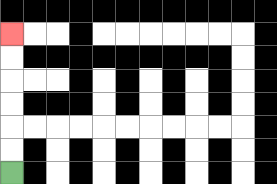{'start': '[0, 7]', 'end': '[0, 1]', 'path_directions': 'U,U,U,U,U,U', 'path_coordinates': '[[0, 7], [0, 6], [0, 5], [0, 4], [0, 3], [0, 2], [0, 1]]'}